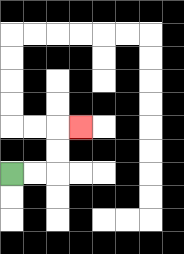{'start': '[0, 7]', 'end': '[3, 5]', 'path_directions': 'R,R,U,U,R', 'path_coordinates': '[[0, 7], [1, 7], [2, 7], [2, 6], [2, 5], [3, 5]]'}